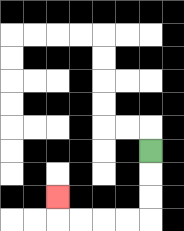{'start': '[6, 6]', 'end': '[2, 8]', 'path_directions': 'D,D,D,L,L,L,L,U', 'path_coordinates': '[[6, 6], [6, 7], [6, 8], [6, 9], [5, 9], [4, 9], [3, 9], [2, 9], [2, 8]]'}